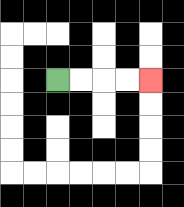{'start': '[2, 3]', 'end': '[6, 3]', 'path_directions': 'R,R,R,R', 'path_coordinates': '[[2, 3], [3, 3], [4, 3], [5, 3], [6, 3]]'}